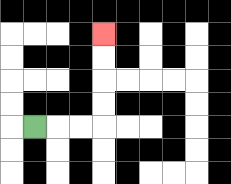{'start': '[1, 5]', 'end': '[4, 1]', 'path_directions': 'R,R,R,U,U,U,U', 'path_coordinates': '[[1, 5], [2, 5], [3, 5], [4, 5], [4, 4], [4, 3], [4, 2], [4, 1]]'}